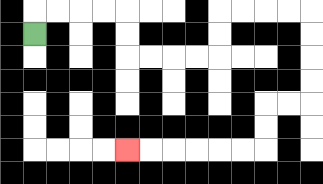{'start': '[1, 1]', 'end': '[5, 6]', 'path_directions': 'U,R,R,R,R,D,D,R,R,R,R,U,U,R,R,R,R,D,D,D,D,L,L,D,D,L,L,L,L,L,L', 'path_coordinates': '[[1, 1], [1, 0], [2, 0], [3, 0], [4, 0], [5, 0], [5, 1], [5, 2], [6, 2], [7, 2], [8, 2], [9, 2], [9, 1], [9, 0], [10, 0], [11, 0], [12, 0], [13, 0], [13, 1], [13, 2], [13, 3], [13, 4], [12, 4], [11, 4], [11, 5], [11, 6], [10, 6], [9, 6], [8, 6], [7, 6], [6, 6], [5, 6]]'}